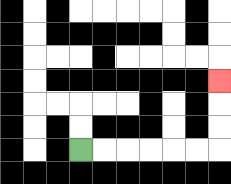{'start': '[3, 6]', 'end': '[9, 3]', 'path_directions': 'R,R,R,R,R,R,U,U,U', 'path_coordinates': '[[3, 6], [4, 6], [5, 6], [6, 6], [7, 6], [8, 6], [9, 6], [9, 5], [9, 4], [9, 3]]'}